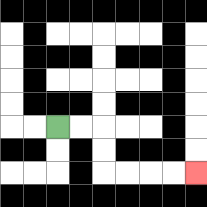{'start': '[2, 5]', 'end': '[8, 7]', 'path_directions': 'R,R,D,D,R,R,R,R', 'path_coordinates': '[[2, 5], [3, 5], [4, 5], [4, 6], [4, 7], [5, 7], [6, 7], [7, 7], [8, 7]]'}